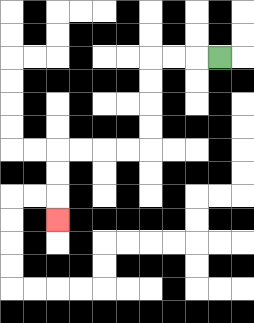{'start': '[9, 2]', 'end': '[2, 9]', 'path_directions': 'L,L,L,D,D,D,D,L,L,L,L,D,D,D', 'path_coordinates': '[[9, 2], [8, 2], [7, 2], [6, 2], [6, 3], [6, 4], [6, 5], [6, 6], [5, 6], [4, 6], [3, 6], [2, 6], [2, 7], [2, 8], [2, 9]]'}